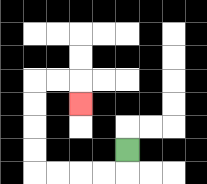{'start': '[5, 6]', 'end': '[3, 4]', 'path_directions': 'D,L,L,L,L,U,U,U,U,R,R,D', 'path_coordinates': '[[5, 6], [5, 7], [4, 7], [3, 7], [2, 7], [1, 7], [1, 6], [1, 5], [1, 4], [1, 3], [2, 3], [3, 3], [3, 4]]'}